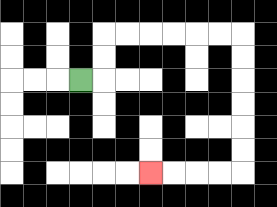{'start': '[3, 3]', 'end': '[6, 7]', 'path_directions': 'R,U,U,R,R,R,R,R,R,D,D,D,D,D,D,L,L,L,L', 'path_coordinates': '[[3, 3], [4, 3], [4, 2], [4, 1], [5, 1], [6, 1], [7, 1], [8, 1], [9, 1], [10, 1], [10, 2], [10, 3], [10, 4], [10, 5], [10, 6], [10, 7], [9, 7], [8, 7], [7, 7], [6, 7]]'}